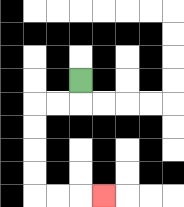{'start': '[3, 3]', 'end': '[4, 8]', 'path_directions': 'D,L,L,D,D,D,D,R,R,R', 'path_coordinates': '[[3, 3], [3, 4], [2, 4], [1, 4], [1, 5], [1, 6], [1, 7], [1, 8], [2, 8], [3, 8], [4, 8]]'}